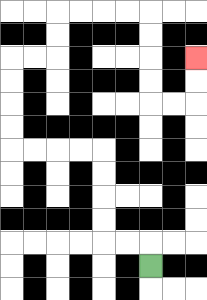{'start': '[6, 11]', 'end': '[8, 2]', 'path_directions': 'U,L,L,U,U,U,U,L,L,L,L,U,U,U,U,R,R,U,U,R,R,R,R,D,D,D,D,R,R,U,U', 'path_coordinates': '[[6, 11], [6, 10], [5, 10], [4, 10], [4, 9], [4, 8], [4, 7], [4, 6], [3, 6], [2, 6], [1, 6], [0, 6], [0, 5], [0, 4], [0, 3], [0, 2], [1, 2], [2, 2], [2, 1], [2, 0], [3, 0], [4, 0], [5, 0], [6, 0], [6, 1], [6, 2], [6, 3], [6, 4], [7, 4], [8, 4], [8, 3], [8, 2]]'}